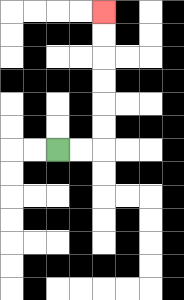{'start': '[2, 6]', 'end': '[4, 0]', 'path_directions': 'R,R,U,U,U,U,U,U', 'path_coordinates': '[[2, 6], [3, 6], [4, 6], [4, 5], [4, 4], [4, 3], [4, 2], [4, 1], [4, 0]]'}